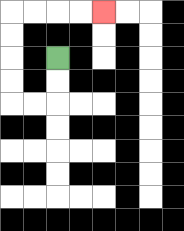{'start': '[2, 2]', 'end': '[4, 0]', 'path_directions': 'D,D,L,L,U,U,U,U,R,R,R,R', 'path_coordinates': '[[2, 2], [2, 3], [2, 4], [1, 4], [0, 4], [0, 3], [0, 2], [0, 1], [0, 0], [1, 0], [2, 0], [3, 0], [4, 0]]'}